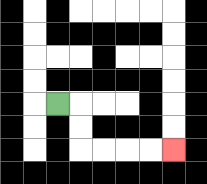{'start': '[2, 4]', 'end': '[7, 6]', 'path_directions': 'R,D,D,R,R,R,R', 'path_coordinates': '[[2, 4], [3, 4], [3, 5], [3, 6], [4, 6], [5, 6], [6, 6], [7, 6]]'}